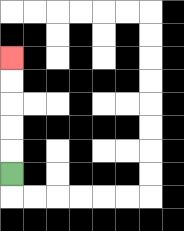{'start': '[0, 7]', 'end': '[0, 2]', 'path_directions': 'U,U,U,U,U', 'path_coordinates': '[[0, 7], [0, 6], [0, 5], [0, 4], [0, 3], [0, 2]]'}